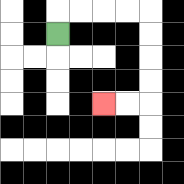{'start': '[2, 1]', 'end': '[4, 4]', 'path_directions': 'U,R,R,R,R,D,D,D,D,L,L', 'path_coordinates': '[[2, 1], [2, 0], [3, 0], [4, 0], [5, 0], [6, 0], [6, 1], [6, 2], [6, 3], [6, 4], [5, 4], [4, 4]]'}